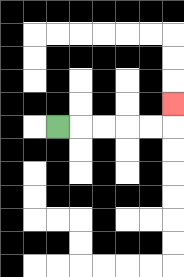{'start': '[2, 5]', 'end': '[7, 4]', 'path_directions': 'R,R,R,R,R,U', 'path_coordinates': '[[2, 5], [3, 5], [4, 5], [5, 5], [6, 5], [7, 5], [7, 4]]'}